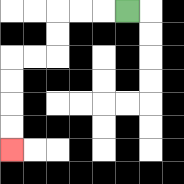{'start': '[5, 0]', 'end': '[0, 6]', 'path_directions': 'L,L,L,D,D,L,L,D,D,D,D', 'path_coordinates': '[[5, 0], [4, 0], [3, 0], [2, 0], [2, 1], [2, 2], [1, 2], [0, 2], [0, 3], [0, 4], [0, 5], [0, 6]]'}